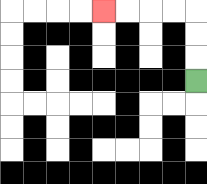{'start': '[8, 3]', 'end': '[4, 0]', 'path_directions': 'U,U,U,L,L,L,L', 'path_coordinates': '[[8, 3], [8, 2], [8, 1], [8, 0], [7, 0], [6, 0], [5, 0], [4, 0]]'}